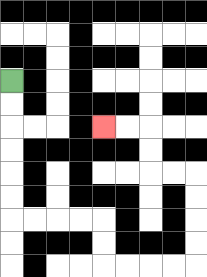{'start': '[0, 3]', 'end': '[4, 5]', 'path_directions': 'D,D,D,D,D,D,R,R,R,R,D,D,R,R,R,R,U,U,U,U,L,L,U,U,L,L', 'path_coordinates': '[[0, 3], [0, 4], [0, 5], [0, 6], [0, 7], [0, 8], [0, 9], [1, 9], [2, 9], [3, 9], [4, 9], [4, 10], [4, 11], [5, 11], [6, 11], [7, 11], [8, 11], [8, 10], [8, 9], [8, 8], [8, 7], [7, 7], [6, 7], [6, 6], [6, 5], [5, 5], [4, 5]]'}